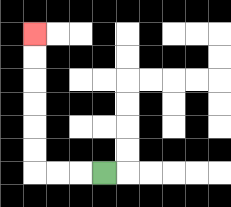{'start': '[4, 7]', 'end': '[1, 1]', 'path_directions': 'L,L,L,U,U,U,U,U,U', 'path_coordinates': '[[4, 7], [3, 7], [2, 7], [1, 7], [1, 6], [1, 5], [1, 4], [1, 3], [1, 2], [1, 1]]'}